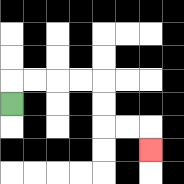{'start': '[0, 4]', 'end': '[6, 6]', 'path_directions': 'U,R,R,R,R,D,D,R,R,D', 'path_coordinates': '[[0, 4], [0, 3], [1, 3], [2, 3], [3, 3], [4, 3], [4, 4], [4, 5], [5, 5], [6, 5], [6, 6]]'}